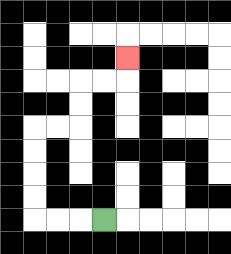{'start': '[4, 9]', 'end': '[5, 2]', 'path_directions': 'L,L,L,U,U,U,U,R,R,U,U,R,R,U', 'path_coordinates': '[[4, 9], [3, 9], [2, 9], [1, 9], [1, 8], [1, 7], [1, 6], [1, 5], [2, 5], [3, 5], [3, 4], [3, 3], [4, 3], [5, 3], [5, 2]]'}